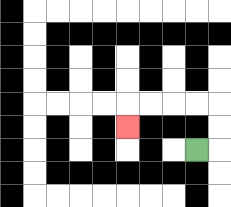{'start': '[8, 6]', 'end': '[5, 5]', 'path_directions': 'R,U,U,L,L,L,L,D', 'path_coordinates': '[[8, 6], [9, 6], [9, 5], [9, 4], [8, 4], [7, 4], [6, 4], [5, 4], [5, 5]]'}